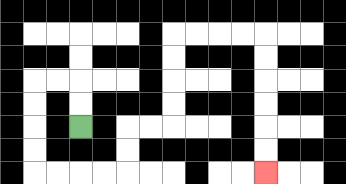{'start': '[3, 5]', 'end': '[11, 7]', 'path_directions': 'U,U,L,L,D,D,D,D,R,R,R,R,U,U,R,R,U,U,U,U,R,R,R,R,D,D,D,D,D,D', 'path_coordinates': '[[3, 5], [3, 4], [3, 3], [2, 3], [1, 3], [1, 4], [1, 5], [1, 6], [1, 7], [2, 7], [3, 7], [4, 7], [5, 7], [5, 6], [5, 5], [6, 5], [7, 5], [7, 4], [7, 3], [7, 2], [7, 1], [8, 1], [9, 1], [10, 1], [11, 1], [11, 2], [11, 3], [11, 4], [11, 5], [11, 6], [11, 7]]'}